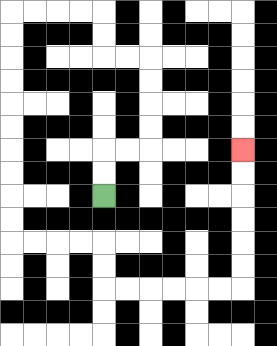{'start': '[4, 8]', 'end': '[10, 6]', 'path_directions': 'U,U,R,R,U,U,U,U,L,L,U,U,L,L,L,L,D,D,D,D,D,D,D,D,D,D,R,R,R,R,D,D,R,R,R,R,R,R,U,U,U,U,U,U', 'path_coordinates': '[[4, 8], [4, 7], [4, 6], [5, 6], [6, 6], [6, 5], [6, 4], [6, 3], [6, 2], [5, 2], [4, 2], [4, 1], [4, 0], [3, 0], [2, 0], [1, 0], [0, 0], [0, 1], [0, 2], [0, 3], [0, 4], [0, 5], [0, 6], [0, 7], [0, 8], [0, 9], [0, 10], [1, 10], [2, 10], [3, 10], [4, 10], [4, 11], [4, 12], [5, 12], [6, 12], [7, 12], [8, 12], [9, 12], [10, 12], [10, 11], [10, 10], [10, 9], [10, 8], [10, 7], [10, 6]]'}